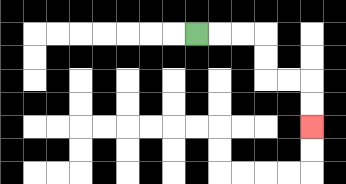{'start': '[8, 1]', 'end': '[13, 5]', 'path_directions': 'R,R,R,D,D,R,R,D,D', 'path_coordinates': '[[8, 1], [9, 1], [10, 1], [11, 1], [11, 2], [11, 3], [12, 3], [13, 3], [13, 4], [13, 5]]'}